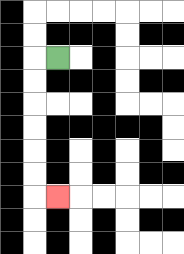{'start': '[2, 2]', 'end': '[2, 8]', 'path_directions': 'L,D,D,D,D,D,D,R', 'path_coordinates': '[[2, 2], [1, 2], [1, 3], [1, 4], [1, 5], [1, 6], [1, 7], [1, 8], [2, 8]]'}